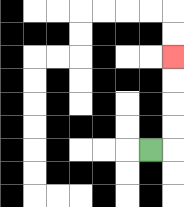{'start': '[6, 6]', 'end': '[7, 2]', 'path_directions': 'R,U,U,U,U', 'path_coordinates': '[[6, 6], [7, 6], [7, 5], [7, 4], [7, 3], [7, 2]]'}